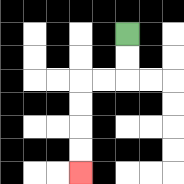{'start': '[5, 1]', 'end': '[3, 7]', 'path_directions': 'D,D,L,L,D,D,D,D', 'path_coordinates': '[[5, 1], [5, 2], [5, 3], [4, 3], [3, 3], [3, 4], [3, 5], [3, 6], [3, 7]]'}